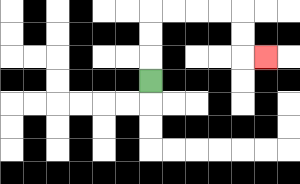{'start': '[6, 3]', 'end': '[11, 2]', 'path_directions': 'U,U,U,R,R,R,R,D,D,R', 'path_coordinates': '[[6, 3], [6, 2], [6, 1], [6, 0], [7, 0], [8, 0], [9, 0], [10, 0], [10, 1], [10, 2], [11, 2]]'}